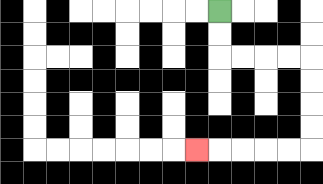{'start': '[9, 0]', 'end': '[8, 6]', 'path_directions': 'D,D,R,R,R,R,D,D,D,D,L,L,L,L,L', 'path_coordinates': '[[9, 0], [9, 1], [9, 2], [10, 2], [11, 2], [12, 2], [13, 2], [13, 3], [13, 4], [13, 5], [13, 6], [12, 6], [11, 6], [10, 6], [9, 6], [8, 6]]'}